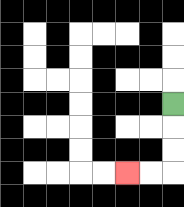{'start': '[7, 4]', 'end': '[5, 7]', 'path_directions': 'D,D,D,L,L', 'path_coordinates': '[[7, 4], [7, 5], [7, 6], [7, 7], [6, 7], [5, 7]]'}